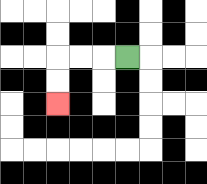{'start': '[5, 2]', 'end': '[2, 4]', 'path_directions': 'L,L,L,D,D', 'path_coordinates': '[[5, 2], [4, 2], [3, 2], [2, 2], [2, 3], [2, 4]]'}